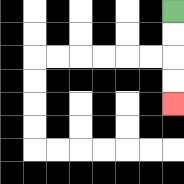{'start': '[7, 0]', 'end': '[7, 4]', 'path_directions': 'D,D,D,D', 'path_coordinates': '[[7, 0], [7, 1], [7, 2], [7, 3], [7, 4]]'}